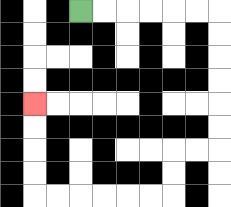{'start': '[3, 0]', 'end': '[1, 4]', 'path_directions': 'R,R,R,R,R,R,D,D,D,D,D,D,L,L,D,D,L,L,L,L,L,L,U,U,U,U', 'path_coordinates': '[[3, 0], [4, 0], [5, 0], [6, 0], [7, 0], [8, 0], [9, 0], [9, 1], [9, 2], [9, 3], [9, 4], [9, 5], [9, 6], [8, 6], [7, 6], [7, 7], [7, 8], [6, 8], [5, 8], [4, 8], [3, 8], [2, 8], [1, 8], [1, 7], [1, 6], [1, 5], [1, 4]]'}